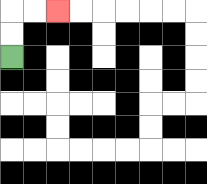{'start': '[0, 2]', 'end': '[2, 0]', 'path_directions': 'U,U,R,R', 'path_coordinates': '[[0, 2], [0, 1], [0, 0], [1, 0], [2, 0]]'}